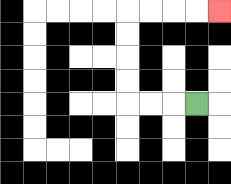{'start': '[8, 4]', 'end': '[9, 0]', 'path_directions': 'L,L,L,U,U,U,U,R,R,R,R', 'path_coordinates': '[[8, 4], [7, 4], [6, 4], [5, 4], [5, 3], [5, 2], [5, 1], [5, 0], [6, 0], [7, 0], [8, 0], [9, 0]]'}